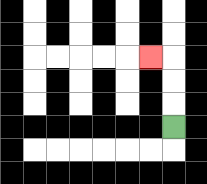{'start': '[7, 5]', 'end': '[6, 2]', 'path_directions': 'U,U,U,L', 'path_coordinates': '[[7, 5], [7, 4], [7, 3], [7, 2], [6, 2]]'}